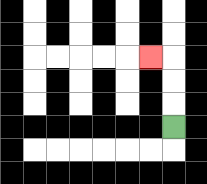{'start': '[7, 5]', 'end': '[6, 2]', 'path_directions': 'U,U,U,L', 'path_coordinates': '[[7, 5], [7, 4], [7, 3], [7, 2], [6, 2]]'}